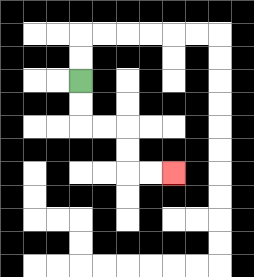{'start': '[3, 3]', 'end': '[7, 7]', 'path_directions': 'D,D,R,R,D,D,R,R', 'path_coordinates': '[[3, 3], [3, 4], [3, 5], [4, 5], [5, 5], [5, 6], [5, 7], [6, 7], [7, 7]]'}